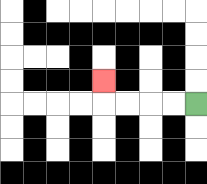{'start': '[8, 4]', 'end': '[4, 3]', 'path_directions': 'L,L,L,L,U', 'path_coordinates': '[[8, 4], [7, 4], [6, 4], [5, 4], [4, 4], [4, 3]]'}